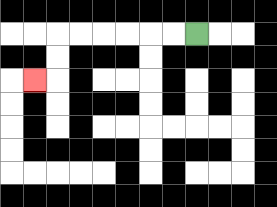{'start': '[8, 1]', 'end': '[1, 3]', 'path_directions': 'L,L,L,L,L,L,D,D,L', 'path_coordinates': '[[8, 1], [7, 1], [6, 1], [5, 1], [4, 1], [3, 1], [2, 1], [2, 2], [2, 3], [1, 3]]'}